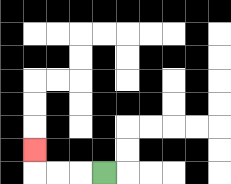{'start': '[4, 7]', 'end': '[1, 6]', 'path_directions': 'L,L,L,U', 'path_coordinates': '[[4, 7], [3, 7], [2, 7], [1, 7], [1, 6]]'}